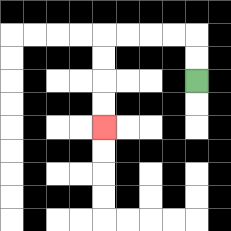{'start': '[8, 3]', 'end': '[4, 5]', 'path_directions': 'U,U,L,L,L,L,D,D,D,D', 'path_coordinates': '[[8, 3], [8, 2], [8, 1], [7, 1], [6, 1], [5, 1], [4, 1], [4, 2], [4, 3], [4, 4], [4, 5]]'}